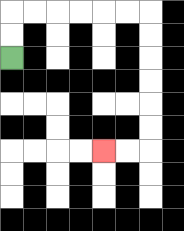{'start': '[0, 2]', 'end': '[4, 6]', 'path_directions': 'U,U,R,R,R,R,R,R,D,D,D,D,D,D,L,L', 'path_coordinates': '[[0, 2], [0, 1], [0, 0], [1, 0], [2, 0], [3, 0], [4, 0], [5, 0], [6, 0], [6, 1], [6, 2], [6, 3], [6, 4], [6, 5], [6, 6], [5, 6], [4, 6]]'}